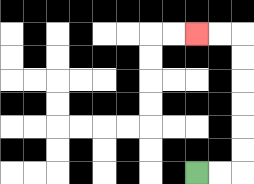{'start': '[8, 7]', 'end': '[8, 1]', 'path_directions': 'R,R,U,U,U,U,U,U,L,L', 'path_coordinates': '[[8, 7], [9, 7], [10, 7], [10, 6], [10, 5], [10, 4], [10, 3], [10, 2], [10, 1], [9, 1], [8, 1]]'}